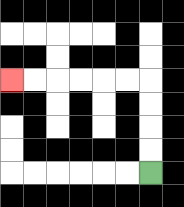{'start': '[6, 7]', 'end': '[0, 3]', 'path_directions': 'U,U,U,U,L,L,L,L,L,L', 'path_coordinates': '[[6, 7], [6, 6], [6, 5], [6, 4], [6, 3], [5, 3], [4, 3], [3, 3], [2, 3], [1, 3], [0, 3]]'}